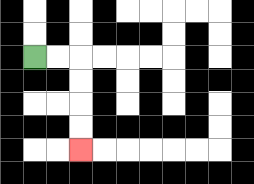{'start': '[1, 2]', 'end': '[3, 6]', 'path_directions': 'R,R,D,D,D,D', 'path_coordinates': '[[1, 2], [2, 2], [3, 2], [3, 3], [3, 4], [3, 5], [3, 6]]'}